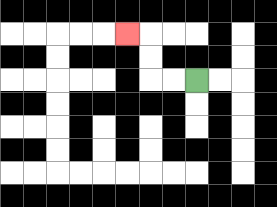{'start': '[8, 3]', 'end': '[5, 1]', 'path_directions': 'L,L,U,U,L', 'path_coordinates': '[[8, 3], [7, 3], [6, 3], [6, 2], [6, 1], [5, 1]]'}